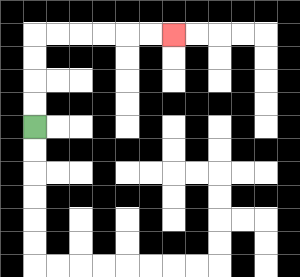{'start': '[1, 5]', 'end': '[7, 1]', 'path_directions': 'U,U,U,U,R,R,R,R,R,R', 'path_coordinates': '[[1, 5], [1, 4], [1, 3], [1, 2], [1, 1], [2, 1], [3, 1], [4, 1], [5, 1], [6, 1], [7, 1]]'}